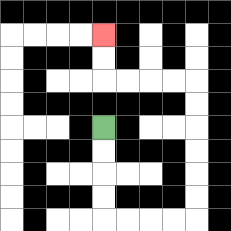{'start': '[4, 5]', 'end': '[4, 1]', 'path_directions': 'D,D,D,D,R,R,R,R,U,U,U,U,U,U,L,L,L,L,U,U', 'path_coordinates': '[[4, 5], [4, 6], [4, 7], [4, 8], [4, 9], [5, 9], [6, 9], [7, 9], [8, 9], [8, 8], [8, 7], [8, 6], [8, 5], [8, 4], [8, 3], [7, 3], [6, 3], [5, 3], [4, 3], [4, 2], [4, 1]]'}